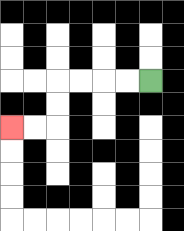{'start': '[6, 3]', 'end': '[0, 5]', 'path_directions': 'L,L,L,L,D,D,L,L', 'path_coordinates': '[[6, 3], [5, 3], [4, 3], [3, 3], [2, 3], [2, 4], [2, 5], [1, 5], [0, 5]]'}